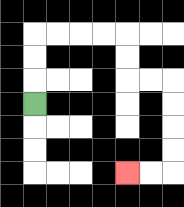{'start': '[1, 4]', 'end': '[5, 7]', 'path_directions': 'U,U,U,R,R,R,R,D,D,R,R,D,D,D,D,L,L', 'path_coordinates': '[[1, 4], [1, 3], [1, 2], [1, 1], [2, 1], [3, 1], [4, 1], [5, 1], [5, 2], [5, 3], [6, 3], [7, 3], [7, 4], [7, 5], [7, 6], [7, 7], [6, 7], [5, 7]]'}